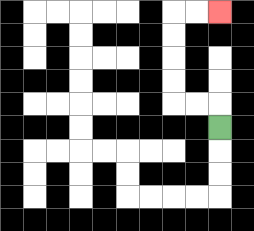{'start': '[9, 5]', 'end': '[9, 0]', 'path_directions': 'U,L,L,U,U,U,U,R,R', 'path_coordinates': '[[9, 5], [9, 4], [8, 4], [7, 4], [7, 3], [7, 2], [7, 1], [7, 0], [8, 0], [9, 0]]'}